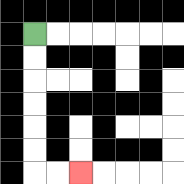{'start': '[1, 1]', 'end': '[3, 7]', 'path_directions': 'D,D,D,D,D,D,R,R', 'path_coordinates': '[[1, 1], [1, 2], [1, 3], [1, 4], [1, 5], [1, 6], [1, 7], [2, 7], [3, 7]]'}